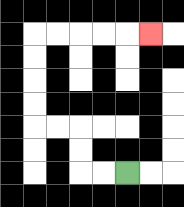{'start': '[5, 7]', 'end': '[6, 1]', 'path_directions': 'L,L,U,U,L,L,U,U,U,U,R,R,R,R,R', 'path_coordinates': '[[5, 7], [4, 7], [3, 7], [3, 6], [3, 5], [2, 5], [1, 5], [1, 4], [1, 3], [1, 2], [1, 1], [2, 1], [3, 1], [4, 1], [5, 1], [6, 1]]'}